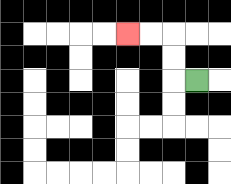{'start': '[8, 3]', 'end': '[5, 1]', 'path_directions': 'L,U,U,L,L', 'path_coordinates': '[[8, 3], [7, 3], [7, 2], [7, 1], [6, 1], [5, 1]]'}